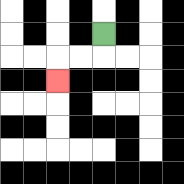{'start': '[4, 1]', 'end': '[2, 3]', 'path_directions': 'D,L,L,D', 'path_coordinates': '[[4, 1], [4, 2], [3, 2], [2, 2], [2, 3]]'}